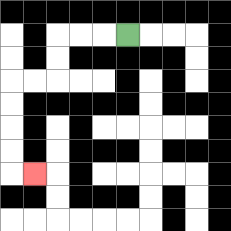{'start': '[5, 1]', 'end': '[1, 7]', 'path_directions': 'L,L,L,D,D,L,L,D,D,D,D,R', 'path_coordinates': '[[5, 1], [4, 1], [3, 1], [2, 1], [2, 2], [2, 3], [1, 3], [0, 3], [0, 4], [0, 5], [0, 6], [0, 7], [1, 7]]'}